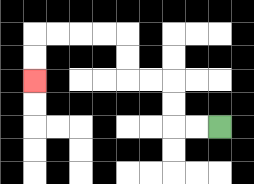{'start': '[9, 5]', 'end': '[1, 3]', 'path_directions': 'L,L,U,U,L,L,U,U,L,L,L,L,D,D', 'path_coordinates': '[[9, 5], [8, 5], [7, 5], [7, 4], [7, 3], [6, 3], [5, 3], [5, 2], [5, 1], [4, 1], [3, 1], [2, 1], [1, 1], [1, 2], [1, 3]]'}